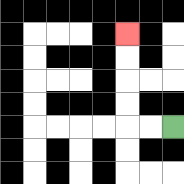{'start': '[7, 5]', 'end': '[5, 1]', 'path_directions': 'L,L,U,U,U,U', 'path_coordinates': '[[7, 5], [6, 5], [5, 5], [5, 4], [5, 3], [5, 2], [5, 1]]'}